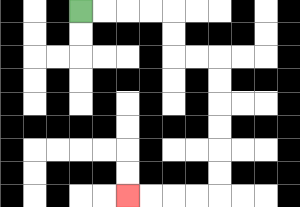{'start': '[3, 0]', 'end': '[5, 8]', 'path_directions': 'R,R,R,R,D,D,R,R,D,D,D,D,D,D,L,L,L,L', 'path_coordinates': '[[3, 0], [4, 0], [5, 0], [6, 0], [7, 0], [7, 1], [7, 2], [8, 2], [9, 2], [9, 3], [9, 4], [9, 5], [9, 6], [9, 7], [9, 8], [8, 8], [7, 8], [6, 8], [5, 8]]'}